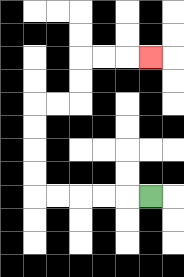{'start': '[6, 8]', 'end': '[6, 2]', 'path_directions': 'L,L,L,L,L,U,U,U,U,R,R,U,U,R,R,R', 'path_coordinates': '[[6, 8], [5, 8], [4, 8], [3, 8], [2, 8], [1, 8], [1, 7], [1, 6], [1, 5], [1, 4], [2, 4], [3, 4], [3, 3], [3, 2], [4, 2], [5, 2], [6, 2]]'}